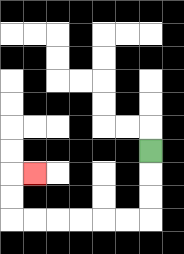{'start': '[6, 6]', 'end': '[1, 7]', 'path_directions': 'D,D,D,L,L,L,L,L,L,U,U,R', 'path_coordinates': '[[6, 6], [6, 7], [6, 8], [6, 9], [5, 9], [4, 9], [3, 9], [2, 9], [1, 9], [0, 9], [0, 8], [0, 7], [1, 7]]'}